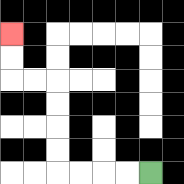{'start': '[6, 7]', 'end': '[0, 1]', 'path_directions': 'L,L,L,L,U,U,U,U,L,L,U,U', 'path_coordinates': '[[6, 7], [5, 7], [4, 7], [3, 7], [2, 7], [2, 6], [2, 5], [2, 4], [2, 3], [1, 3], [0, 3], [0, 2], [0, 1]]'}